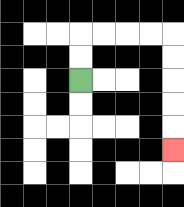{'start': '[3, 3]', 'end': '[7, 6]', 'path_directions': 'U,U,R,R,R,R,D,D,D,D,D', 'path_coordinates': '[[3, 3], [3, 2], [3, 1], [4, 1], [5, 1], [6, 1], [7, 1], [7, 2], [7, 3], [7, 4], [7, 5], [7, 6]]'}